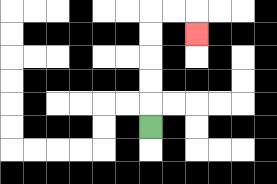{'start': '[6, 5]', 'end': '[8, 1]', 'path_directions': 'U,U,U,U,U,R,R,D', 'path_coordinates': '[[6, 5], [6, 4], [6, 3], [6, 2], [6, 1], [6, 0], [7, 0], [8, 0], [8, 1]]'}